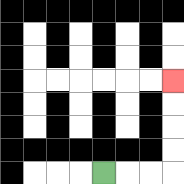{'start': '[4, 7]', 'end': '[7, 3]', 'path_directions': 'R,R,R,U,U,U,U', 'path_coordinates': '[[4, 7], [5, 7], [6, 7], [7, 7], [7, 6], [7, 5], [7, 4], [7, 3]]'}